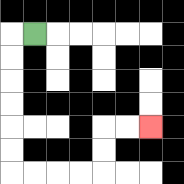{'start': '[1, 1]', 'end': '[6, 5]', 'path_directions': 'L,D,D,D,D,D,D,R,R,R,R,U,U,R,R', 'path_coordinates': '[[1, 1], [0, 1], [0, 2], [0, 3], [0, 4], [0, 5], [0, 6], [0, 7], [1, 7], [2, 7], [3, 7], [4, 7], [4, 6], [4, 5], [5, 5], [6, 5]]'}